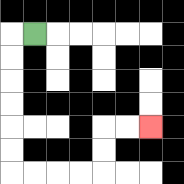{'start': '[1, 1]', 'end': '[6, 5]', 'path_directions': 'L,D,D,D,D,D,D,R,R,R,R,U,U,R,R', 'path_coordinates': '[[1, 1], [0, 1], [0, 2], [0, 3], [0, 4], [0, 5], [0, 6], [0, 7], [1, 7], [2, 7], [3, 7], [4, 7], [4, 6], [4, 5], [5, 5], [6, 5]]'}